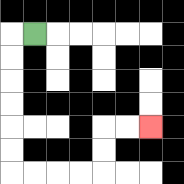{'start': '[1, 1]', 'end': '[6, 5]', 'path_directions': 'L,D,D,D,D,D,D,R,R,R,R,U,U,R,R', 'path_coordinates': '[[1, 1], [0, 1], [0, 2], [0, 3], [0, 4], [0, 5], [0, 6], [0, 7], [1, 7], [2, 7], [3, 7], [4, 7], [4, 6], [4, 5], [5, 5], [6, 5]]'}